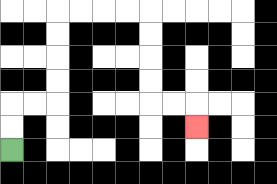{'start': '[0, 6]', 'end': '[8, 5]', 'path_directions': 'U,U,R,R,U,U,U,U,R,R,R,R,D,D,D,D,R,R,D', 'path_coordinates': '[[0, 6], [0, 5], [0, 4], [1, 4], [2, 4], [2, 3], [2, 2], [2, 1], [2, 0], [3, 0], [4, 0], [5, 0], [6, 0], [6, 1], [6, 2], [6, 3], [6, 4], [7, 4], [8, 4], [8, 5]]'}